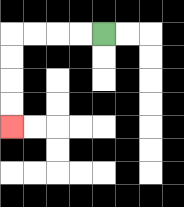{'start': '[4, 1]', 'end': '[0, 5]', 'path_directions': 'L,L,L,L,D,D,D,D', 'path_coordinates': '[[4, 1], [3, 1], [2, 1], [1, 1], [0, 1], [0, 2], [0, 3], [0, 4], [0, 5]]'}